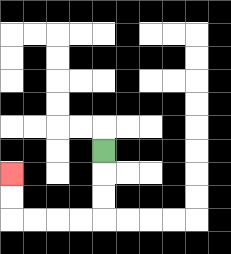{'start': '[4, 6]', 'end': '[0, 7]', 'path_directions': 'D,D,D,L,L,L,L,U,U', 'path_coordinates': '[[4, 6], [4, 7], [4, 8], [4, 9], [3, 9], [2, 9], [1, 9], [0, 9], [0, 8], [0, 7]]'}